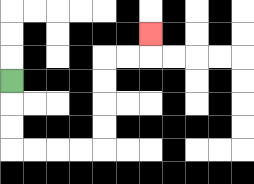{'start': '[0, 3]', 'end': '[6, 1]', 'path_directions': 'D,D,D,R,R,R,R,U,U,U,U,R,R,U', 'path_coordinates': '[[0, 3], [0, 4], [0, 5], [0, 6], [1, 6], [2, 6], [3, 6], [4, 6], [4, 5], [4, 4], [4, 3], [4, 2], [5, 2], [6, 2], [6, 1]]'}